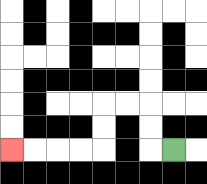{'start': '[7, 6]', 'end': '[0, 6]', 'path_directions': 'L,U,U,L,L,D,D,L,L,L,L', 'path_coordinates': '[[7, 6], [6, 6], [6, 5], [6, 4], [5, 4], [4, 4], [4, 5], [4, 6], [3, 6], [2, 6], [1, 6], [0, 6]]'}